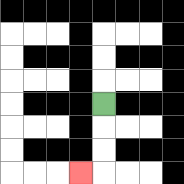{'start': '[4, 4]', 'end': '[3, 7]', 'path_directions': 'D,D,D,L', 'path_coordinates': '[[4, 4], [4, 5], [4, 6], [4, 7], [3, 7]]'}